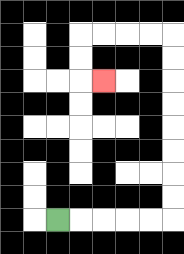{'start': '[2, 9]', 'end': '[4, 3]', 'path_directions': 'R,R,R,R,R,U,U,U,U,U,U,U,U,L,L,L,L,D,D,R', 'path_coordinates': '[[2, 9], [3, 9], [4, 9], [5, 9], [6, 9], [7, 9], [7, 8], [7, 7], [7, 6], [7, 5], [7, 4], [7, 3], [7, 2], [7, 1], [6, 1], [5, 1], [4, 1], [3, 1], [3, 2], [3, 3], [4, 3]]'}